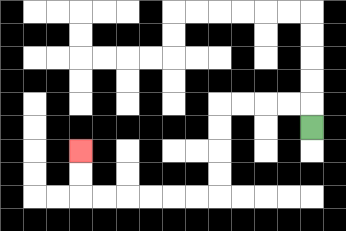{'start': '[13, 5]', 'end': '[3, 6]', 'path_directions': 'U,L,L,L,L,D,D,D,D,L,L,L,L,L,L,U,U', 'path_coordinates': '[[13, 5], [13, 4], [12, 4], [11, 4], [10, 4], [9, 4], [9, 5], [9, 6], [9, 7], [9, 8], [8, 8], [7, 8], [6, 8], [5, 8], [4, 8], [3, 8], [3, 7], [3, 6]]'}